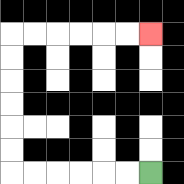{'start': '[6, 7]', 'end': '[6, 1]', 'path_directions': 'L,L,L,L,L,L,U,U,U,U,U,U,R,R,R,R,R,R', 'path_coordinates': '[[6, 7], [5, 7], [4, 7], [3, 7], [2, 7], [1, 7], [0, 7], [0, 6], [0, 5], [0, 4], [0, 3], [0, 2], [0, 1], [1, 1], [2, 1], [3, 1], [4, 1], [5, 1], [6, 1]]'}